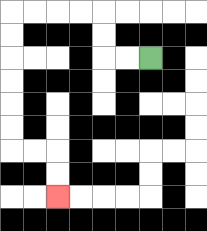{'start': '[6, 2]', 'end': '[2, 8]', 'path_directions': 'L,L,U,U,L,L,L,L,D,D,D,D,D,D,R,R,D,D', 'path_coordinates': '[[6, 2], [5, 2], [4, 2], [4, 1], [4, 0], [3, 0], [2, 0], [1, 0], [0, 0], [0, 1], [0, 2], [0, 3], [0, 4], [0, 5], [0, 6], [1, 6], [2, 6], [2, 7], [2, 8]]'}